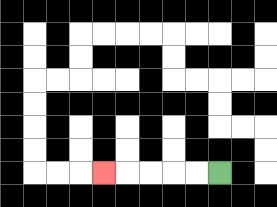{'start': '[9, 7]', 'end': '[4, 7]', 'path_directions': 'L,L,L,L,L', 'path_coordinates': '[[9, 7], [8, 7], [7, 7], [6, 7], [5, 7], [4, 7]]'}